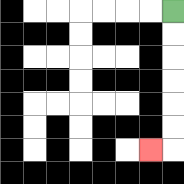{'start': '[7, 0]', 'end': '[6, 6]', 'path_directions': 'D,D,D,D,D,D,L', 'path_coordinates': '[[7, 0], [7, 1], [7, 2], [7, 3], [7, 4], [7, 5], [7, 6], [6, 6]]'}